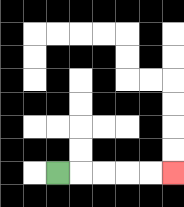{'start': '[2, 7]', 'end': '[7, 7]', 'path_directions': 'R,R,R,R,R', 'path_coordinates': '[[2, 7], [3, 7], [4, 7], [5, 7], [6, 7], [7, 7]]'}